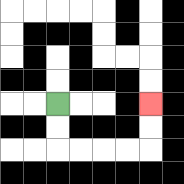{'start': '[2, 4]', 'end': '[6, 4]', 'path_directions': 'D,D,R,R,R,R,U,U', 'path_coordinates': '[[2, 4], [2, 5], [2, 6], [3, 6], [4, 6], [5, 6], [6, 6], [6, 5], [6, 4]]'}